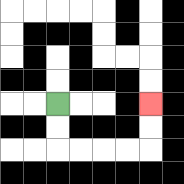{'start': '[2, 4]', 'end': '[6, 4]', 'path_directions': 'D,D,R,R,R,R,U,U', 'path_coordinates': '[[2, 4], [2, 5], [2, 6], [3, 6], [4, 6], [5, 6], [6, 6], [6, 5], [6, 4]]'}